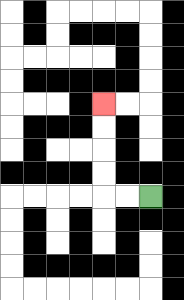{'start': '[6, 8]', 'end': '[4, 4]', 'path_directions': 'L,L,U,U,U,U', 'path_coordinates': '[[6, 8], [5, 8], [4, 8], [4, 7], [4, 6], [4, 5], [4, 4]]'}